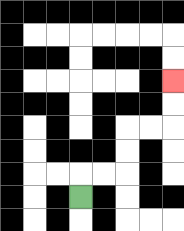{'start': '[3, 8]', 'end': '[7, 3]', 'path_directions': 'U,R,R,U,U,R,R,U,U', 'path_coordinates': '[[3, 8], [3, 7], [4, 7], [5, 7], [5, 6], [5, 5], [6, 5], [7, 5], [7, 4], [7, 3]]'}